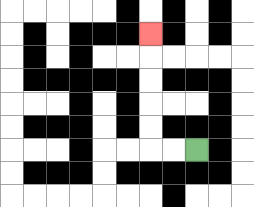{'start': '[8, 6]', 'end': '[6, 1]', 'path_directions': 'L,L,U,U,U,U,U', 'path_coordinates': '[[8, 6], [7, 6], [6, 6], [6, 5], [6, 4], [6, 3], [6, 2], [6, 1]]'}